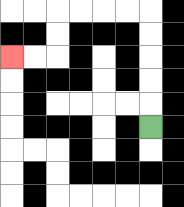{'start': '[6, 5]', 'end': '[0, 2]', 'path_directions': 'U,U,U,U,U,L,L,L,L,D,D,L,L', 'path_coordinates': '[[6, 5], [6, 4], [6, 3], [6, 2], [6, 1], [6, 0], [5, 0], [4, 0], [3, 0], [2, 0], [2, 1], [2, 2], [1, 2], [0, 2]]'}